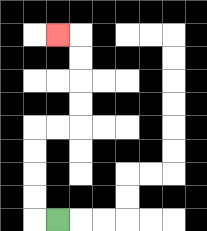{'start': '[2, 9]', 'end': '[2, 1]', 'path_directions': 'L,U,U,U,U,R,R,U,U,U,U,L', 'path_coordinates': '[[2, 9], [1, 9], [1, 8], [1, 7], [1, 6], [1, 5], [2, 5], [3, 5], [3, 4], [3, 3], [3, 2], [3, 1], [2, 1]]'}